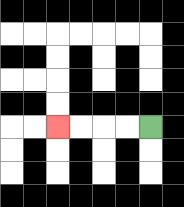{'start': '[6, 5]', 'end': '[2, 5]', 'path_directions': 'L,L,L,L', 'path_coordinates': '[[6, 5], [5, 5], [4, 5], [3, 5], [2, 5]]'}